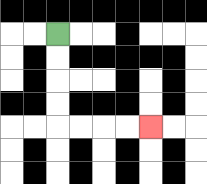{'start': '[2, 1]', 'end': '[6, 5]', 'path_directions': 'D,D,D,D,R,R,R,R', 'path_coordinates': '[[2, 1], [2, 2], [2, 3], [2, 4], [2, 5], [3, 5], [4, 5], [5, 5], [6, 5]]'}